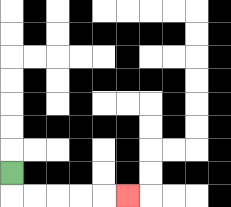{'start': '[0, 7]', 'end': '[5, 8]', 'path_directions': 'D,R,R,R,R,R', 'path_coordinates': '[[0, 7], [0, 8], [1, 8], [2, 8], [3, 8], [4, 8], [5, 8]]'}